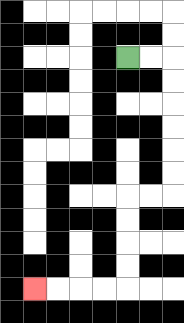{'start': '[5, 2]', 'end': '[1, 12]', 'path_directions': 'R,R,D,D,D,D,D,D,L,L,D,D,D,D,L,L,L,L', 'path_coordinates': '[[5, 2], [6, 2], [7, 2], [7, 3], [7, 4], [7, 5], [7, 6], [7, 7], [7, 8], [6, 8], [5, 8], [5, 9], [5, 10], [5, 11], [5, 12], [4, 12], [3, 12], [2, 12], [1, 12]]'}